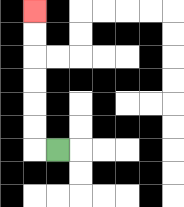{'start': '[2, 6]', 'end': '[1, 0]', 'path_directions': 'L,U,U,U,U,U,U', 'path_coordinates': '[[2, 6], [1, 6], [1, 5], [1, 4], [1, 3], [1, 2], [1, 1], [1, 0]]'}